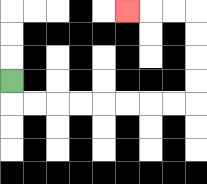{'start': '[0, 3]', 'end': '[5, 0]', 'path_directions': 'D,R,R,R,R,R,R,R,R,U,U,U,U,L,L,L', 'path_coordinates': '[[0, 3], [0, 4], [1, 4], [2, 4], [3, 4], [4, 4], [5, 4], [6, 4], [7, 4], [8, 4], [8, 3], [8, 2], [8, 1], [8, 0], [7, 0], [6, 0], [5, 0]]'}